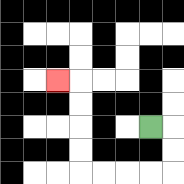{'start': '[6, 5]', 'end': '[2, 3]', 'path_directions': 'R,D,D,L,L,L,L,U,U,U,U,L', 'path_coordinates': '[[6, 5], [7, 5], [7, 6], [7, 7], [6, 7], [5, 7], [4, 7], [3, 7], [3, 6], [3, 5], [3, 4], [3, 3], [2, 3]]'}